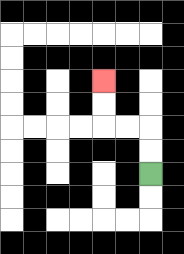{'start': '[6, 7]', 'end': '[4, 3]', 'path_directions': 'U,U,L,L,U,U', 'path_coordinates': '[[6, 7], [6, 6], [6, 5], [5, 5], [4, 5], [4, 4], [4, 3]]'}